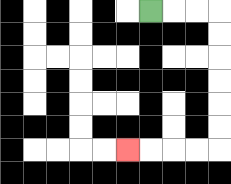{'start': '[6, 0]', 'end': '[5, 6]', 'path_directions': 'R,R,R,D,D,D,D,D,D,L,L,L,L', 'path_coordinates': '[[6, 0], [7, 0], [8, 0], [9, 0], [9, 1], [9, 2], [9, 3], [9, 4], [9, 5], [9, 6], [8, 6], [7, 6], [6, 6], [5, 6]]'}